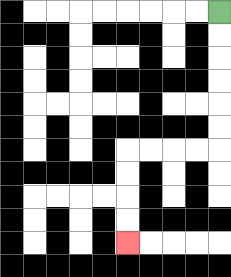{'start': '[9, 0]', 'end': '[5, 10]', 'path_directions': 'D,D,D,D,D,D,L,L,L,L,D,D,D,D', 'path_coordinates': '[[9, 0], [9, 1], [9, 2], [9, 3], [9, 4], [9, 5], [9, 6], [8, 6], [7, 6], [6, 6], [5, 6], [5, 7], [5, 8], [5, 9], [5, 10]]'}